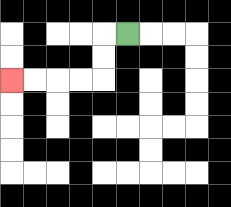{'start': '[5, 1]', 'end': '[0, 3]', 'path_directions': 'L,D,D,L,L,L,L', 'path_coordinates': '[[5, 1], [4, 1], [4, 2], [4, 3], [3, 3], [2, 3], [1, 3], [0, 3]]'}